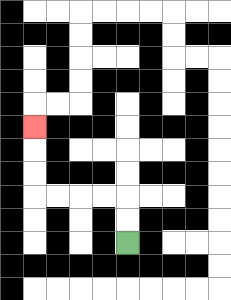{'start': '[5, 10]', 'end': '[1, 5]', 'path_directions': 'U,U,L,L,L,L,U,U,U', 'path_coordinates': '[[5, 10], [5, 9], [5, 8], [4, 8], [3, 8], [2, 8], [1, 8], [1, 7], [1, 6], [1, 5]]'}